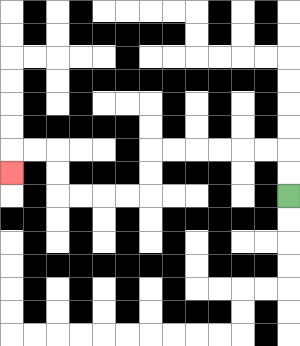{'start': '[12, 8]', 'end': '[0, 7]', 'path_directions': 'U,U,L,L,L,L,L,L,D,D,L,L,L,L,U,U,L,L,D', 'path_coordinates': '[[12, 8], [12, 7], [12, 6], [11, 6], [10, 6], [9, 6], [8, 6], [7, 6], [6, 6], [6, 7], [6, 8], [5, 8], [4, 8], [3, 8], [2, 8], [2, 7], [2, 6], [1, 6], [0, 6], [0, 7]]'}